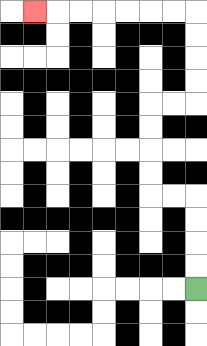{'start': '[8, 12]', 'end': '[1, 0]', 'path_directions': 'U,U,U,U,L,L,U,U,U,U,R,R,U,U,U,U,L,L,L,L,L,L,L', 'path_coordinates': '[[8, 12], [8, 11], [8, 10], [8, 9], [8, 8], [7, 8], [6, 8], [6, 7], [6, 6], [6, 5], [6, 4], [7, 4], [8, 4], [8, 3], [8, 2], [8, 1], [8, 0], [7, 0], [6, 0], [5, 0], [4, 0], [3, 0], [2, 0], [1, 0]]'}